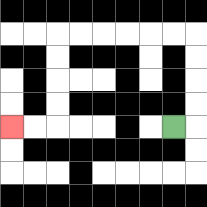{'start': '[7, 5]', 'end': '[0, 5]', 'path_directions': 'R,U,U,U,U,L,L,L,L,L,L,D,D,D,D,L,L', 'path_coordinates': '[[7, 5], [8, 5], [8, 4], [8, 3], [8, 2], [8, 1], [7, 1], [6, 1], [5, 1], [4, 1], [3, 1], [2, 1], [2, 2], [2, 3], [2, 4], [2, 5], [1, 5], [0, 5]]'}